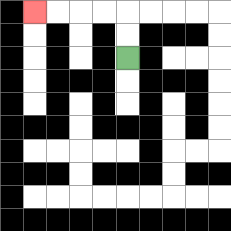{'start': '[5, 2]', 'end': '[1, 0]', 'path_directions': 'U,U,L,L,L,L', 'path_coordinates': '[[5, 2], [5, 1], [5, 0], [4, 0], [3, 0], [2, 0], [1, 0]]'}